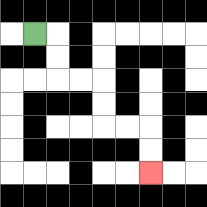{'start': '[1, 1]', 'end': '[6, 7]', 'path_directions': 'R,D,D,R,R,D,D,R,R,D,D', 'path_coordinates': '[[1, 1], [2, 1], [2, 2], [2, 3], [3, 3], [4, 3], [4, 4], [4, 5], [5, 5], [6, 5], [6, 6], [6, 7]]'}